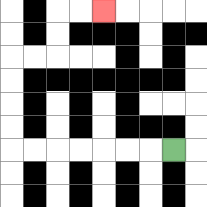{'start': '[7, 6]', 'end': '[4, 0]', 'path_directions': 'L,L,L,L,L,L,L,U,U,U,U,R,R,U,U,R,R', 'path_coordinates': '[[7, 6], [6, 6], [5, 6], [4, 6], [3, 6], [2, 6], [1, 6], [0, 6], [0, 5], [0, 4], [0, 3], [0, 2], [1, 2], [2, 2], [2, 1], [2, 0], [3, 0], [4, 0]]'}